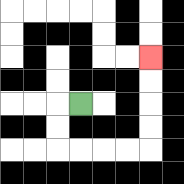{'start': '[3, 4]', 'end': '[6, 2]', 'path_directions': 'L,D,D,R,R,R,R,U,U,U,U', 'path_coordinates': '[[3, 4], [2, 4], [2, 5], [2, 6], [3, 6], [4, 6], [5, 6], [6, 6], [6, 5], [6, 4], [6, 3], [6, 2]]'}